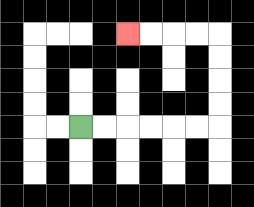{'start': '[3, 5]', 'end': '[5, 1]', 'path_directions': 'R,R,R,R,R,R,U,U,U,U,L,L,L,L', 'path_coordinates': '[[3, 5], [4, 5], [5, 5], [6, 5], [7, 5], [8, 5], [9, 5], [9, 4], [9, 3], [9, 2], [9, 1], [8, 1], [7, 1], [6, 1], [5, 1]]'}